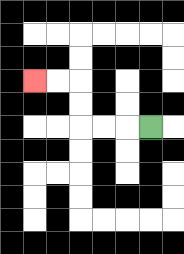{'start': '[6, 5]', 'end': '[1, 3]', 'path_directions': 'L,L,L,U,U,L,L', 'path_coordinates': '[[6, 5], [5, 5], [4, 5], [3, 5], [3, 4], [3, 3], [2, 3], [1, 3]]'}